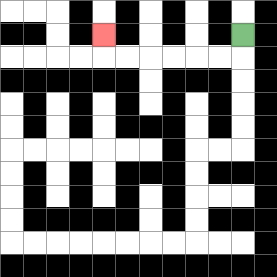{'start': '[10, 1]', 'end': '[4, 1]', 'path_directions': 'D,L,L,L,L,L,L,U', 'path_coordinates': '[[10, 1], [10, 2], [9, 2], [8, 2], [7, 2], [6, 2], [5, 2], [4, 2], [4, 1]]'}